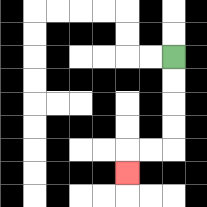{'start': '[7, 2]', 'end': '[5, 7]', 'path_directions': 'D,D,D,D,L,L,D', 'path_coordinates': '[[7, 2], [7, 3], [7, 4], [7, 5], [7, 6], [6, 6], [5, 6], [5, 7]]'}